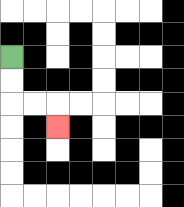{'start': '[0, 2]', 'end': '[2, 5]', 'path_directions': 'D,D,R,R,D', 'path_coordinates': '[[0, 2], [0, 3], [0, 4], [1, 4], [2, 4], [2, 5]]'}